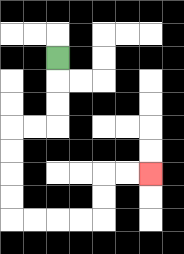{'start': '[2, 2]', 'end': '[6, 7]', 'path_directions': 'D,D,D,L,L,D,D,D,D,R,R,R,R,U,U,R,R', 'path_coordinates': '[[2, 2], [2, 3], [2, 4], [2, 5], [1, 5], [0, 5], [0, 6], [0, 7], [0, 8], [0, 9], [1, 9], [2, 9], [3, 9], [4, 9], [4, 8], [4, 7], [5, 7], [6, 7]]'}